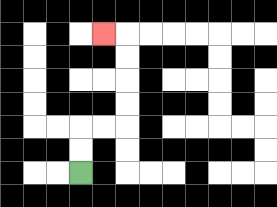{'start': '[3, 7]', 'end': '[4, 1]', 'path_directions': 'U,U,R,R,U,U,U,U,L', 'path_coordinates': '[[3, 7], [3, 6], [3, 5], [4, 5], [5, 5], [5, 4], [5, 3], [5, 2], [5, 1], [4, 1]]'}